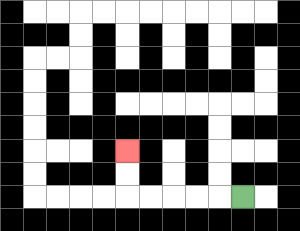{'start': '[10, 8]', 'end': '[5, 6]', 'path_directions': 'L,L,L,L,L,U,U', 'path_coordinates': '[[10, 8], [9, 8], [8, 8], [7, 8], [6, 8], [5, 8], [5, 7], [5, 6]]'}